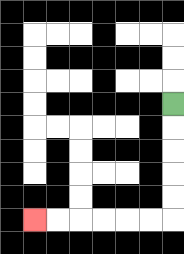{'start': '[7, 4]', 'end': '[1, 9]', 'path_directions': 'D,D,D,D,D,L,L,L,L,L,L', 'path_coordinates': '[[7, 4], [7, 5], [7, 6], [7, 7], [7, 8], [7, 9], [6, 9], [5, 9], [4, 9], [3, 9], [2, 9], [1, 9]]'}